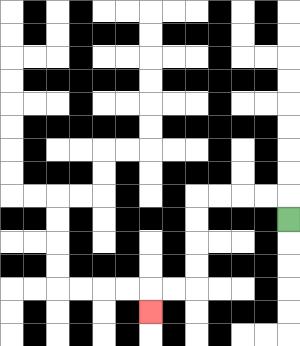{'start': '[12, 9]', 'end': '[6, 13]', 'path_directions': 'U,L,L,L,L,D,D,D,D,L,L,D', 'path_coordinates': '[[12, 9], [12, 8], [11, 8], [10, 8], [9, 8], [8, 8], [8, 9], [8, 10], [8, 11], [8, 12], [7, 12], [6, 12], [6, 13]]'}